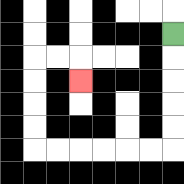{'start': '[7, 1]', 'end': '[3, 3]', 'path_directions': 'D,D,D,D,D,L,L,L,L,L,L,U,U,U,U,R,R,D', 'path_coordinates': '[[7, 1], [7, 2], [7, 3], [7, 4], [7, 5], [7, 6], [6, 6], [5, 6], [4, 6], [3, 6], [2, 6], [1, 6], [1, 5], [1, 4], [1, 3], [1, 2], [2, 2], [3, 2], [3, 3]]'}